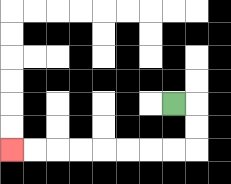{'start': '[7, 4]', 'end': '[0, 6]', 'path_directions': 'R,D,D,L,L,L,L,L,L,L,L', 'path_coordinates': '[[7, 4], [8, 4], [8, 5], [8, 6], [7, 6], [6, 6], [5, 6], [4, 6], [3, 6], [2, 6], [1, 6], [0, 6]]'}